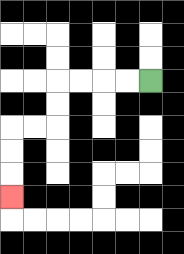{'start': '[6, 3]', 'end': '[0, 8]', 'path_directions': 'L,L,L,L,D,D,L,L,D,D,D', 'path_coordinates': '[[6, 3], [5, 3], [4, 3], [3, 3], [2, 3], [2, 4], [2, 5], [1, 5], [0, 5], [0, 6], [0, 7], [0, 8]]'}